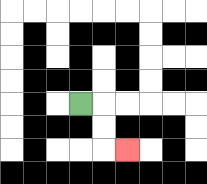{'start': '[3, 4]', 'end': '[5, 6]', 'path_directions': 'R,D,D,R', 'path_coordinates': '[[3, 4], [4, 4], [4, 5], [4, 6], [5, 6]]'}